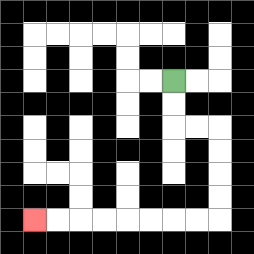{'start': '[7, 3]', 'end': '[1, 9]', 'path_directions': 'D,D,R,R,D,D,D,D,L,L,L,L,L,L,L,L', 'path_coordinates': '[[7, 3], [7, 4], [7, 5], [8, 5], [9, 5], [9, 6], [9, 7], [9, 8], [9, 9], [8, 9], [7, 9], [6, 9], [5, 9], [4, 9], [3, 9], [2, 9], [1, 9]]'}